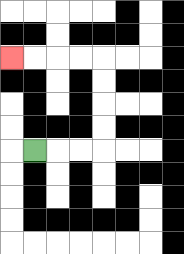{'start': '[1, 6]', 'end': '[0, 2]', 'path_directions': 'R,R,R,U,U,U,U,L,L,L,L', 'path_coordinates': '[[1, 6], [2, 6], [3, 6], [4, 6], [4, 5], [4, 4], [4, 3], [4, 2], [3, 2], [2, 2], [1, 2], [0, 2]]'}